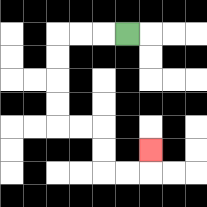{'start': '[5, 1]', 'end': '[6, 6]', 'path_directions': 'L,L,L,D,D,D,D,R,R,D,D,R,R,U', 'path_coordinates': '[[5, 1], [4, 1], [3, 1], [2, 1], [2, 2], [2, 3], [2, 4], [2, 5], [3, 5], [4, 5], [4, 6], [4, 7], [5, 7], [6, 7], [6, 6]]'}